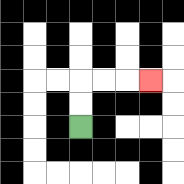{'start': '[3, 5]', 'end': '[6, 3]', 'path_directions': 'U,U,R,R,R', 'path_coordinates': '[[3, 5], [3, 4], [3, 3], [4, 3], [5, 3], [6, 3]]'}